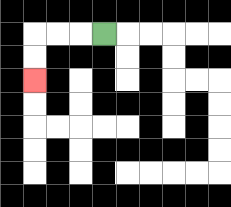{'start': '[4, 1]', 'end': '[1, 3]', 'path_directions': 'L,L,L,D,D', 'path_coordinates': '[[4, 1], [3, 1], [2, 1], [1, 1], [1, 2], [1, 3]]'}